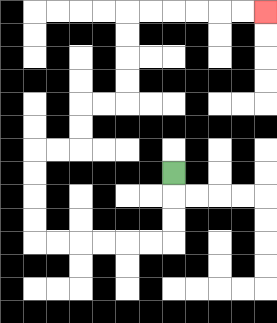{'start': '[7, 7]', 'end': '[11, 0]', 'path_directions': 'D,D,D,L,L,L,L,L,L,U,U,U,U,R,R,U,U,R,R,U,U,U,U,R,R,R,R,R,R', 'path_coordinates': '[[7, 7], [7, 8], [7, 9], [7, 10], [6, 10], [5, 10], [4, 10], [3, 10], [2, 10], [1, 10], [1, 9], [1, 8], [1, 7], [1, 6], [2, 6], [3, 6], [3, 5], [3, 4], [4, 4], [5, 4], [5, 3], [5, 2], [5, 1], [5, 0], [6, 0], [7, 0], [8, 0], [9, 0], [10, 0], [11, 0]]'}